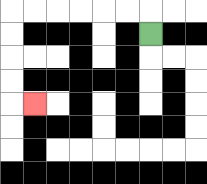{'start': '[6, 1]', 'end': '[1, 4]', 'path_directions': 'U,L,L,L,L,L,L,D,D,D,D,R', 'path_coordinates': '[[6, 1], [6, 0], [5, 0], [4, 0], [3, 0], [2, 0], [1, 0], [0, 0], [0, 1], [0, 2], [0, 3], [0, 4], [1, 4]]'}